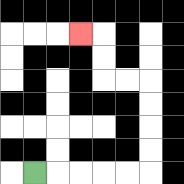{'start': '[1, 7]', 'end': '[3, 1]', 'path_directions': 'R,R,R,R,R,U,U,U,U,L,L,U,U,L', 'path_coordinates': '[[1, 7], [2, 7], [3, 7], [4, 7], [5, 7], [6, 7], [6, 6], [6, 5], [6, 4], [6, 3], [5, 3], [4, 3], [4, 2], [4, 1], [3, 1]]'}